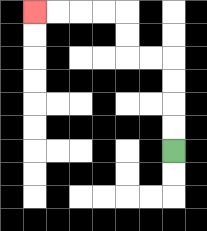{'start': '[7, 6]', 'end': '[1, 0]', 'path_directions': 'U,U,U,U,L,L,U,U,L,L,L,L', 'path_coordinates': '[[7, 6], [7, 5], [7, 4], [7, 3], [7, 2], [6, 2], [5, 2], [5, 1], [5, 0], [4, 0], [3, 0], [2, 0], [1, 0]]'}